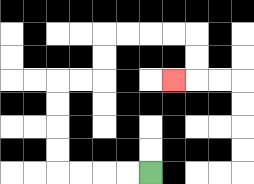{'start': '[6, 7]', 'end': '[7, 3]', 'path_directions': 'L,L,L,L,U,U,U,U,R,R,U,U,R,R,R,R,D,D,L', 'path_coordinates': '[[6, 7], [5, 7], [4, 7], [3, 7], [2, 7], [2, 6], [2, 5], [2, 4], [2, 3], [3, 3], [4, 3], [4, 2], [4, 1], [5, 1], [6, 1], [7, 1], [8, 1], [8, 2], [8, 3], [7, 3]]'}